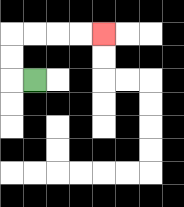{'start': '[1, 3]', 'end': '[4, 1]', 'path_directions': 'L,U,U,R,R,R,R', 'path_coordinates': '[[1, 3], [0, 3], [0, 2], [0, 1], [1, 1], [2, 1], [3, 1], [4, 1]]'}